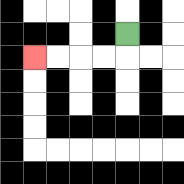{'start': '[5, 1]', 'end': '[1, 2]', 'path_directions': 'D,L,L,L,L', 'path_coordinates': '[[5, 1], [5, 2], [4, 2], [3, 2], [2, 2], [1, 2]]'}